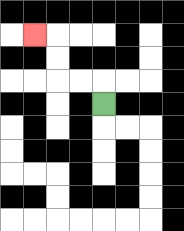{'start': '[4, 4]', 'end': '[1, 1]', 'path_directions': 'U,L,L,U,U,L', 'path_coordinates': '[[4, 4], [4, 3], [3, 3], [2, 3], [2, 2], [2, 1], [1, 1]]'}